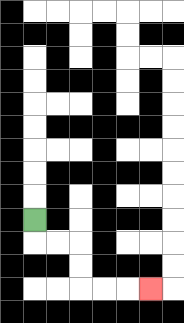{'start': '[1, 9]', 'end': '[6, 12]', 'path_directions': 'D,R,R,D,D,R,R,R', 'path_coordinates': '[[1, 9], [1, 10], [2, 10], [3, 10], [3, 11], [3, 12], [4, 12], [5, 12], [6, 12]]'}